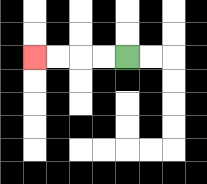{'start': '[5, 2]', 'end': '[1, 2]', 'path_directions': 'L,L,L,L', 'path_coordinates': '[[5, 2], [4, 2], [3, 2], [2, 2], [1, 2]]'}